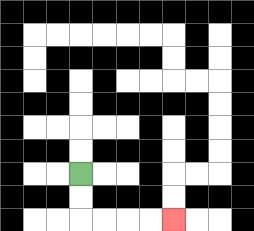{'start': '[3, 7]', 'end': '[7, 9]', 'path_directions': 'D,D,R,R,R,R', 'path_coordinates': '[[3, 7], [3, 8], [3, 9], [4, 9], [5, 9], [6, 9], [7, 9]]'}